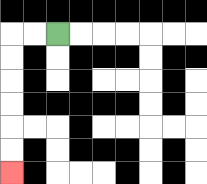{'start': '[2, 1]', 'end': '[0, 7]', 'path_directions': 'L,L,D,D,D,D,D,D', 'path_coordinates': '[[2, 1], [1, 1], [0, 1], [0, 2], [0, 3], [0, 4], [0, 5], [0, 6], [0, 7]]'}